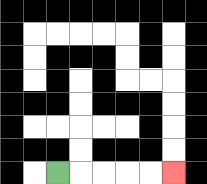{'start': '[2, 7]', 'end': '[7, 7]', 'path_directions': 'R,R,R,R,R', 'path_coordinates': '[[2, 7], [3, 7], [4, 7], [5, 7], [6, 7], [7, 7]]'}